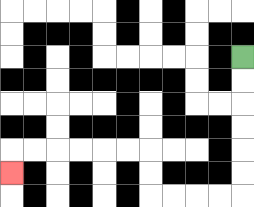{'start': '[10, 2]', 'end': '[0, 7]', 'path_directions': 'D,D,D,D,D,D,L,L,L,L,U,U,L,L,L,L,L,L,D', 'path_coordinates': '[[10, 2], [10, 3], [10, 4], [10, 5], [10, 6], [10, 7], [10, 8], [9, 8], [8, 8], [7, 8], [6, 8], [6, 7], [6, 6], [5, 6], [4, 6], [3, 6], [2, 6], [1, 6], [0, 6], [0, 7]]'}